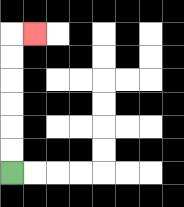{'start': '[0, 7]', 'end': '[1, 1]', 'path_directions': 'U,U,U,U,U,U,R', 'path_coordinates': '[[0, 7], [0, 6], [0, 5], [0, 4], [0, 3], [0, 2], [0, 1], [1, 1]]'}